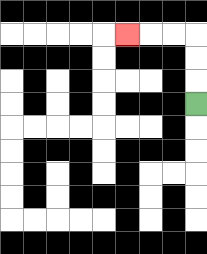{'start': '[8, 4]', 'end': '[5, 1]', 'path_directions': 'U,U,U,L,L,L', 'path_coordinates': '[[8, 4], [8, 3], [8, 2], [8, 1], [7, 1], [6, 1], [5, 1]]'}